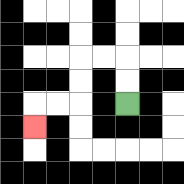{'start': '[5, 4]', 'end': '[1, 5]', 'path_directions': 'U,U,L,L,D,D,L,L,D', 'path_coordinates': '[[5, 4], [5, 3], [5, 2], [4, 2], [3, 2], [3, 3], [3, 4], [2, 4], [1, 4], [1, 5]]'}